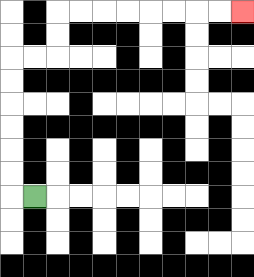{'start': '[1, 8]', 'end': '[10, 0]', 'path_directions': 'L,U,U,U,U,U,U,R,R,U,U,R,R,R,R,R,R,R,R', 'path_coordinates': '[[1, 8], [0, 8], [0, 7], [0, 6], [0, 5], [0, 4], [0, 3], [0, 2], [1, 2], [2, 2], [2, 1], [2, 0], [3, 0], [4, 0], [5, 0], [6, 0], [7, 0], [8, 0], [9, 0], [10, 0]]'}